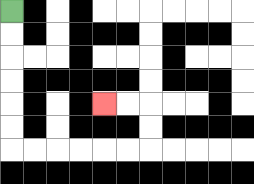{'start': '[0, 0]', 'end': '[4, 4]', 'path_directions': 'D,D,D,D,D,D,R,R,R,R,R,R,U,U,L,L', 'path_coordinates': '[[0, 0], [0, 1], [0, 2], [0, 3], [0, 4], [0, 5], [0, 6], [1, 6], [2, 6], [3, 6], [4, 6], [5, 6], [6, 6], [6, 5], [6, 4], [5, 4], [4, 4]]'}